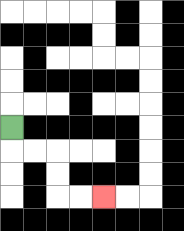{'start': '[0, 5]', 'end': '[4, 8]', 'path_directions': 'D,R,R,D,D,R,R', 'path_coordinates': '[[0, 5], [0, 6], [1, 6], [2, 6], [2, 7], [2, 8], [3, 8], [4, 8]]'}